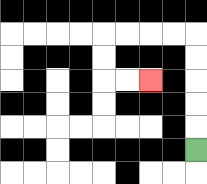{'start': '[8, 6]', 'end': '[6, 3]', 'path_directions': 'U,U,U,U,U,L,L,L,L,D,D,R,R', 'path_coordinates': '[[8, 6], [8, 5], [8, 4], [8, 3], [8, 2], [8, 1], [7, 1], [6, 1], [5, 1], [4, 1], [4, 2], [4, 3], [5, 3], [6, 3]]'}